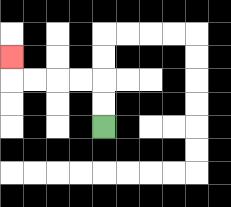{'start': '[4, 5]', 'end': '[0, 2]', 'path_directions': 'U,U,L,L,L,L,U', 'path_coordinates': '[[4, 5], [4, 4], [4, 3], [3, 3], [2, 3], [1, 3], [0, 3], [0, 2]]'}